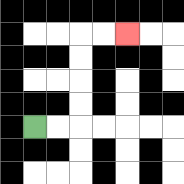{'start': '[1, 5]', 'end': '[5, 1]', 'path_directions': 'R,R,U,U,U,U,R,R', 'path_coordinates': '[[1, 5], [2, 5], [3, 5], [3, 4], [3, 3], [3, 2], [3, 1], [4, 1], [5, 1]]'}